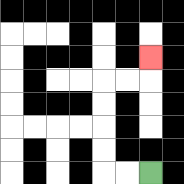{'start': '[6, 7]', 'end': '[6, 2]', 'path_directions': 'L,L,U,U,U,U,R,R,U', 'path_coordinates': '[[6, 7], [5, 7], [4, 7], [4, 6], [4, 5], [4, 4], [4, 3], [5, 3], [6, 3], [6, 2]]'}